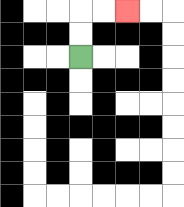{'start': '[3, 2]', 'end': '[5, 0]', 'path_directions': 'U,U,R,R', 'path_coordinates': '[[3, 2], [3, 1], [3, 0], [4, 0], [5, 0]]'}